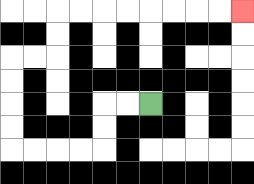{'start': '[6, 4]', 'end': '[10, 0]', 'path_directions': 'L,L,D,D,L,L,L,L,U,U,U,U,R,R,U,U,R,R,R,R,R,R,R,R', 'path_coordinates': '[[6, 4], [5, 4], [4, 4], [4, 5], [4, 6], [3, 6], [2, 6], [1, 6], [0, 6], [0, 5], [0, 4], [0, 3], [0, 2], [1, 2], [2, 2], [2, 1], [2, 0], [3, 0], [4, 0], [5, 0], [6, 0], [7, 0], [8, 0], [9, 0], [10, 0]]'}